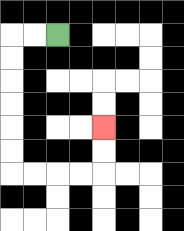{'start': '[2, 1]', 'end': '[4, 5]', 'path_directions': 'L,L,D,D,D,D,D,D,R,R,R,R,U,U', 'path_coordinates': '[[2, 1], [1, 1], [0, 1], [0, 2], [0, 3], [0, 4], [0, 5], [0, 6], [0, 7], [1, 7], [2, 7], [3, 7], [4, 7], [4, 6], [4, 5]]'}